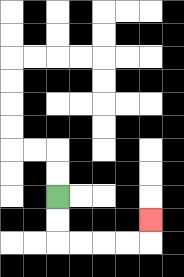{'start': '[2, 8]', 'end': '[6, 9]', 'path_directions': 'D,D,R,R,R,R,U', 'path_coordinates': '[[2, 8], [2, 9], [2, 10], [3, 10], [4, 10], [5, 10], [6, 10], [6, 9]]'}